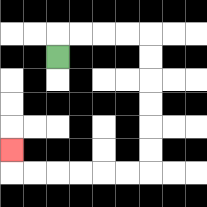{'start': '[2, 2]', 'end': '[0, 6]', 'path_directions': 'U,R,R,R,R,D,D,D,D,D,D,L,L,L,L,L,L,U', 'path_coordinates': '[[2, 2], [2, 1], [3, 1], [4, 1], [5, 1], [6, 1], [6, 2], [6, 3], [6, 4], [6, 5], [6, 6], [6, 7], [5, 7], [4, 7], [3, 7], [2, 7], [1, 7], [0, 7], [0, 6]]'}